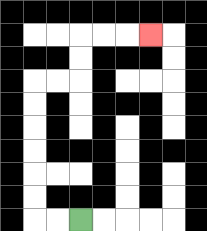{'start': '[3, 9]', 'end': '[6, 1]', 'path_directions': 'L,L,U,U,U,U,U,U,R,R,U,U,R,R,R', 'path_coordinates': '[[3, 9], [2, 9], [1, 9], [1, 8], [1, 7], [1, 6], [1, 5], [1, 4], [1, 3], [2, 3], [3, 3], [3, 2], [3, 1], [4, 1], [5, 1], [6, 1]]'}